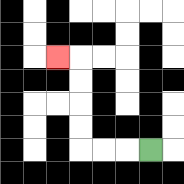{'start': '[6, 6]', 'end': '[2, 2]', 'path_directions': 'L,L,L,U,U,U,U,L', 'path_coordinates': '[[6, 6], [5, 6], [4, 6], [3, 6], [3, 5], [3, 4], [3, 3], [3, 2], [2, 2]]'}